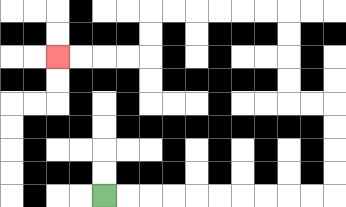{'start': '[4, 8]', 'end': '[2, 2]', 'path_directions': 'R,R,R,R,R,R,R,R,R,R,U,U,U,U,L,L,U,U,U,U,L,L,L,L,L,L,D,D,L,L,L,L', 'path_coordinates': '[[4, 8], [5, 8], [6, 8], [7, 8], [8, 8], [9, 8], [10, 8], [11, 8], [12, 8], [13, 8], [14, 8], [14, 7], [14, 6], [14, 5], [14, 4], [13, 4], [12, 4], [12, 3], [12, 2], [12, 1], [12, 0], [11, 0], [10, 0], [9, 0], [8, 0], [7, 0], [6, 0], [6, 1], [6, 2], [5, 2], [4, 2], [3, 2], [2, 2]]'}